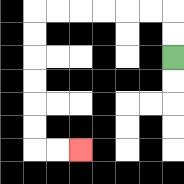{'start': '[7, 2]', 'end': '[3, 6]', 'path_directions': 'U,U,L,L,L,L,L,L,D,D,D,D,D,D,R,R', 'path_coordinates': '[[7, 2], [7, 1], [7, 0], [6, 0], [5, 0], [4, 0], [3, 0], [2, 0], [1, 0], [1, 1], [1, 2], [1, 3], [1, 4], [1, 5], [1, 6], [2, 6], [3, 6]]'}